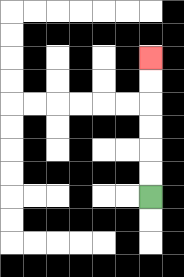{'start': '[6, 8]', 'end': '[6, 2]', 'path_directions': 'U,U,U,U,U,U', 'path_coordinates': '[[6, 8], [6, 7], [6, 6], [6, 5], [6, 4], [6, 3], [6, 2]]'}